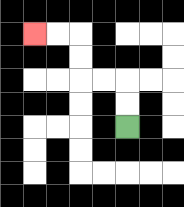{'start': '[5, 5]', 'end': '[1, 1]', 'path_directions': 'U,U,L,L,U,U,L,L', 'path_coordinates': '[[5, 5], [5, 4], [5, 3], [4, 3], [3, 3], [3, 2], [3, 1], [2, 1], [1, 1]]'}